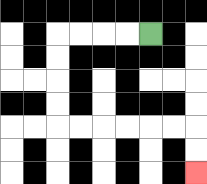{'start': '[6, 1]', 'end': '[8, 7]', 'path_directions': 'L,L,L,L,D,D,D,D,R,R,R,R,R,R,D,D', 'path_coordinates': '[[6, 1], [5, 1], [4, 1], [3, 1], [2, 1], [2, 2], [2, 3], [2, 4], [2, 5], [3, 5], [4, 5], [5, 5], [6, 5], [7, 5], [8, 5], [8, 6], [8, 7]]'}